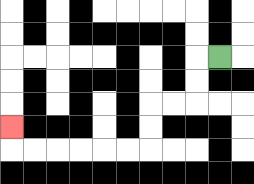{'start': '[9, 2]', 'end': '[0, 5]', 'path_directions': 'L,D,D,L,L,D,D,L,L,L,L,L,L,U', 'path_coordinates': '[[9, 2], [8, 2], [8, 3], [8, 4], [7, 4], [6, 4], [6, 5], [6, 6], [5, 6], [4, 6], [3, 6], [2, 6], [1, 6], [0, 6], [0, 5]]'}